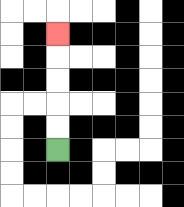{'start': '[2, 6]', 'end': '[2, 1]', 'path_directions': 'U,U,U,U,U', 'path_coordinates': '[[2, 6], [2, 5], [2, 4], [2, 3], [2, 2], [2, 1]]'}